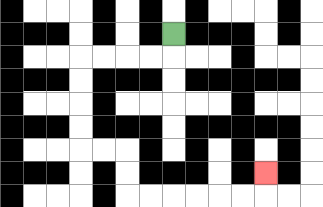{'start': '[7, 1]', 'end': '[11, 7]', 'path_directions': 'D,L,L,L,L,D,D,D,D,R,R,D,D,R,R,R,R,R,R,U', 'path_coordinates': '[[7, 1], [7, 2], [6, 2], [5, 2], [4, 2], [3, 2], [3, 3], [3, 4], [3, 5], [3, 6], [4, 6], [5, 6], [5, 7], [5, 8], [6, 8], [7, 8], [8, 8], [9, 8], [10, 8], [11, 8], [11, 7]]'}